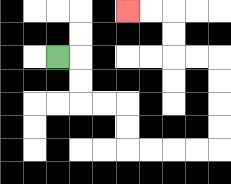{'start': '[2, 2]', 'end': '[5, 0]', 'path_directions': 'R,D,D,R,R,D,D,R,R,R,R,U,U,U,U,L,L,U,U,L,L', 'path_coordinates': '[[2, 2], [3, 2], [3, 3], [3, 4], [4, 4], [5, 4], [5, 5], [5, 6], [6, 6], [7, 6], [8, 6], [9, 6], [9, 5], [9, 4], [9, 3], [9, 2], [8, 2], [7, 2], [7, 1], [7, 0], [6, 0], [5, 0]]'}